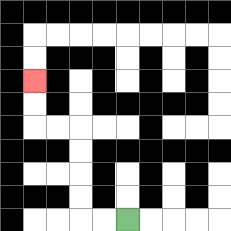{'start': '[5, 9]', 'end': '[1, 3]', 'path_directions': 'L,L,U,U,U,U,L,L,U,U', 'path_coordinates': '[[5, 9], [4, 9], [3, 9], [3, 8], [3, 7], [3, 6], [3, 5], [2, 5], [1, 5], [1, 4], [1, 3]]'}